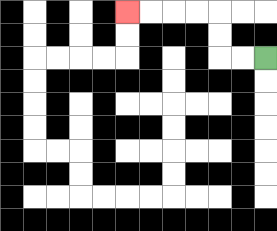{'start': '[11, 2]', 'end': '[5, 0]', 'path_directions': 'L,L,U,U,L,L,L,L', 'path_coordinates': '[[11, 2], [10, 2], [9, 2], [9, 1], [9, 0], [8, 0], [7, 0], [6, 0], [5, 0]]'}